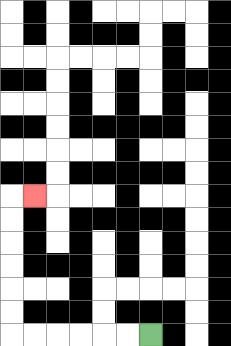{'start': '[6, 14]', 'end': '[1, 8]', 'path_directions': 'L,L,L,L,L,L,U,U,U,U,U,U,R', 'path_coordinates': '[[6, 14], [5, 14], [4, 14], [3, 14], [2, 14], [1, 14], [0, 14], [0, 13], [0, 12], [0, 11], [0, 10], [0, 9], [0, 8], [1, 8]]'}